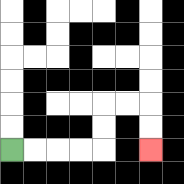{'start': '[0, 6]', 'end': '[6, 6]', 'path_directions': 'R,R,R,R,U,U,R,R,D,D', 'path_coordinates': '[[0, 6], [1, 6], [2, 6], [3, 6], [4, 6], [4, 5], [4, 4], [5, 4], [6, 4], [6, 5], [6, 6]]'}